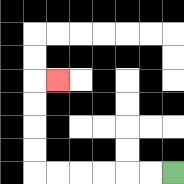{'start': '[7, 7]', 'end': '[2, 3]', 'path_directions': 'L,L,L,L,L,L,U,U,U,U,R', 'path_coordinates': '[[7, 7], [6, 7], [5, 7], [4, 7], [3, 7], [2, 7], [1, 7], [1, 6], [1, 5], [1, 4], [1, 3], [2, 3]]'}